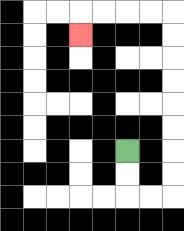{'start': '[5, 6]', 'end': '[3, 1]', 'path_directions': 'D,D,R,R,U,U,U,U,U,U,U,U,L,L,L,L,D', 'path_coordinates': '[[5, 6], [5, 7], [5, 8], [6, 8], [7, 8], [7, 7], [7, 6], [7, 5], [7, 4], [7, 3], [7, 2], [7, 1], [7, 0], [6, 0], [5, 0], [4, 0], [3, 0], [3, 1]]'}